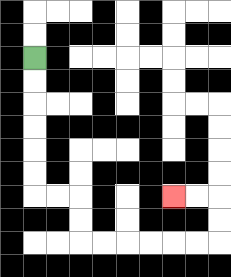{'start': '[1, 2]', 'end': '[7, 8]', 'path_directions': 'D,D,D,D,D,D,R,R,D,D,R,R,R,R,R,R,U,U,L,L', 'path_coordinates': '[[1, 2], [1, 3], [1, 4], [1, 5], [1, 6], [1, 7], [1, 8], [2, 8], [3, 8], [3, 9], [3, 10], [4, 10], [5, 10], [6, 10], [7, 10], [8, 10], [9, 10], [9, 9], [9, 8], [8, 8], [7, 8]]'}